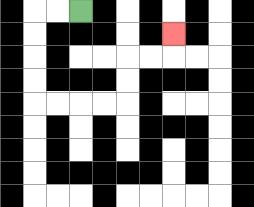{'start': '[3, 0]', 'end': '[7, 1]', 'path_directions': 'L,L,D,D,D,D,R,R,R,R,U,U,R,R,U', 'path_coordinates': '[[3, 0], [2, 0], [1, 0], [1, 1], [1, 2], [1, 3], [1, 4], [2, 4], [3, 4], [4, 4], [5, 4], [5, 3], [5, 2], [6, 2], [7, 2], [7, 1]]'}